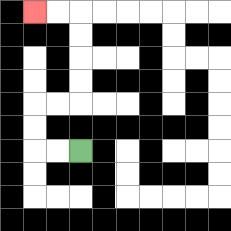{'start': '[3, 6]', 'end': '[1, 0]', 'path_directions': 'L,L,U,U,R,R,U,U,U,U,L,L', 'path_coordinates': '[[3, 6], [2, 6], [1, 6], [1, 5], [1, 4], [2, 4], [3, 4], [3, 3], [3, 2], [3, 1], [3, 0], [2, 0], [1, 0]]'}